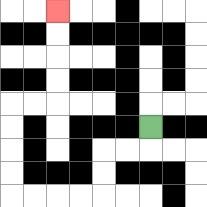{'start': '[6, 5]', 'end': '[2, 0]', 'path_directions': 'D,L,L,D,D,L,L,L,L,U,U,U,U,R,R,U,U,U,U', 'path_coordinates': '[[6, 5], [6, 6], [5, 6], [4, 6], [4, 7], [4, 8], [3, 8], [2, 8], [1, 8], [0, 8], [0, 7], [0, 6], [0, 5], [0, 4], [1, 4], [2, 4], [2, 3], [2, 2], [2, 1], [2, 0]]'}